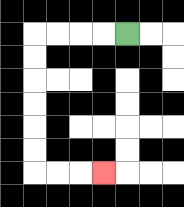{'start': '[5, 1]', 'end': '[4, 7]', 'path_directions': 'L,L,L,L,D,D,D,D,D,D,R,R,R', 'path_coordinates': '[[5, 1], [4, 1], [3, 1], [2, 1], [1, 1], [1, 2], [1, 3], [1, 4], [1, 5], [1, 6], [1, 7], [2, 7], [3, 7], [4, 7]]'}